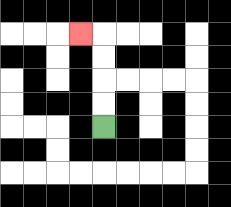{'start': '[4, 5]', 'end': '[3, 1]', 'path_directions': 'U,U,U,U,L', 'path_coordinates': '[[4, 5], [4, 4], [4, 3], [4, 2], [4, 1], [3, 1]]'}